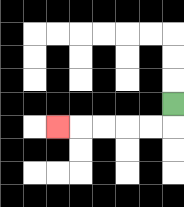{'start': '[7, 4]', 'end': '[2, 5]', 'path_directions': 'D,L,L,L,L,L', 'path_coordinates': '[[7, 4], [7, 5], [6, 5], [5, 5], [4, 5], [3, 5], [2, 5]]'}